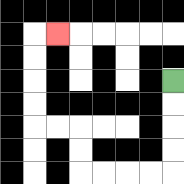{'start': '[7, 3]', 'end': '[2, 1]', 'path_directions': 'D,D,D,D,L,L,L,L,U,U,L,L,U,U,U,U,R', 'path_coordinates': '[[7, 3], [7, 4], [7, 5], [7, 6], [7, 7], [6, 7], [5, 7], [4, 7], [3, 7], [3, 6], [3, 5], [2, 5], [1, 5], [1, 4], [1, 3], [1, 2], [1, 1], [2, 1]]'}